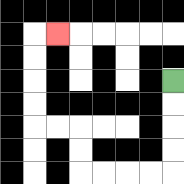{'start': '[7, 3]', 'end': '[2, 1]', 'path_directions': 'D,D,D,D,L,L,L,L,U,U,L,L,U,U,U,U,R', 'path_coordinates': '[[7, 3], [7, 4], [7, 5], [7, 6], [7, 7], [6, 7], [5, 7], [4, 7], [3, 7], [3, 6], [3, 5], [2, 5], [1, 5], [1, 4], [1, 3], [1, 2], [1, 1], [2, 1]]'}